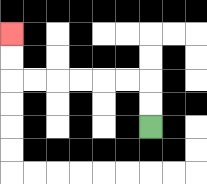{'start': '[6, 5]', 'end': '[0, 1]', 'path_directions': 'U,U,L,L,L,L,L,L,U,U', 'path_coordinates': '[[6, 5], [6, 4], [6, 3], [5, 3], [4, 3], [3, 3], [2, 3], [1, 3], [0, 3], [0, 2], [0, 1]]'}